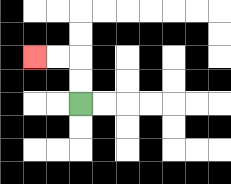{'start': '[3, 4]', 'end': '[1, 2]', 'path_directions': 'U,U,L,L', 'path_coordinates': '[[3, 4], [3, 3], [3, 2], [2, 2], [1, 2]]'}